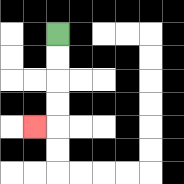{'start': '[2, 1]', 'end': '[1, 5]', 'path_directions': 'D,D,D,D,L', 'path_coordinates': '[[2, 1], [2, 2], [2, 3], [2, 4], [2, 5], [1, 5]]'}